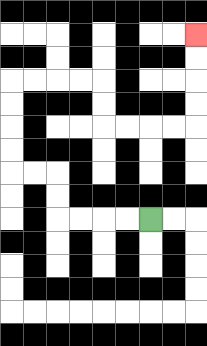{'start': '[6, 9]', 'end': '[8, 1]', 'path_directions': 'L,L,L,L,U,U,L,L,U,U,U,U,R,R,R,R,D,D,R,R,R,R,U,U,U,U', 'path_coordinates': '[[6, 9], [5, 9], [4, 9], [3, 9], [2, 9], [2, 8], [2, 7], [1, 7], [0, 7], [0, 6], [0, 5], [0, 4], [0, 3], [1, 3], [2, 3], [3, 3], [4, 3], [4, 4], [4, 5], [5, 5], [6, 5], [7, 5], [8, 5], [8, 4], [8, 3], [8, 2], [8, 1]]'}